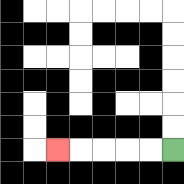{'start': '[7, 6]', 'end': '[2, 6]', 'path_directions': 'L,L,L,L,L', 'path_coordinates': '[[7, 6], [6, 6], [5, 6], [4, 6], [3, 6], [2, 6]]'}